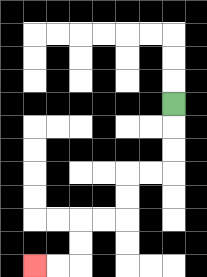{'start': '[7, 4]', 'end': '[1, 11]', 'path_directions': 'D,D,D,L,L,D,D,L,L,D,D,L,L', 'path_coordinates': '[[7, 4], [7, 5], [7, 6], [7, 7], [6, 7], [5, 7], [5, 8], [5, 9], [4, 9], [3, 9], [3, 10], [3, 11], [2, 11], [1, 11]]'}